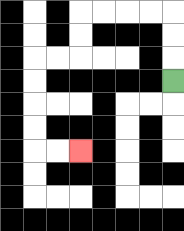{'start': '[7, 3]', 'end': '[3, 6]', 'path_directions': 'U,U,U,L,L,L,L,D,D,L,L,D,D,D,D,R,R', 'path_coordinates': '[[7, 3], [7, 2], [7, 1], [7, 0], [6, 0], [5, 0], [4, 0], [3, 0], [3, 1], [3, 2], [2, 2], [1, 2], [1, 3], [1, 4], [1, 5], [1, 6], [2, 6], [3, 6]]'}